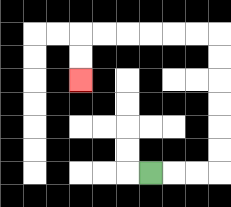{'start': '[6, 7]', 'end': '[3, 3]', 'path_directions': 'R,R,R,U,U,U,U,U,U,L,L,L,L,L,L,D,D', 'path_coordinates': '[[6, 7], [7, 7], [8, 7], [9, 7], [9, 6], [9, 5], [9, 4], [9, 3], [9, 2], [9, 1], [8, 1], [7, 1], [6, 1], [5, 1], [4, 1], [3, 1], [3, 2], [3, 3]]'}